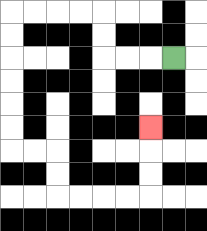{'start': '[7, 2]', 'end': '[6, 5]', 'path_directions': 'L,L,L,U,U,L,L,L,L,D,D,D,D,D,D,R,R,D,D,R,R,R,R,U,U,U', 'path_coordinates': '[[7, 2], [6, 2], [5, 2], [4, 2], [4, 1], [4, 0], [3, 0], [2, 0], [1, 0], [0, 0], [0, 1], [0, 2], [0, 3], [0, 4], [0, 5], [0, 6], [1, 6], [2, 6], [2, 7], [2, 8], [3, 8], [4, 8], [5, 8], [6, 8], [6, 7], [6, 6], [6, 5]]'}